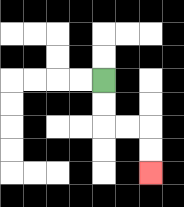{'start': '[4, 3]', 'end': '[6, 7]', 'path_directions': 'D,D,R,R,D,D', 'path_coordinates': '[[4, 3], [4, 4], [4, 5], [5, 5], [6, 5], [6, 6], [6, 7]]'}